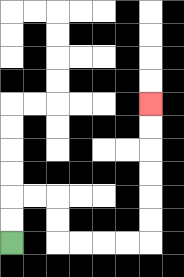{'start': '[0, 10]', 'end': '[6, 4]', 'path_directions': 'U,U,R,R,D,D,R,R,R,R,U,U,U,U,U,U', 'path_coordinates': '[[0, 10], [0, 9], [0, 8], [1, 8], [2, 8], [2, 9], [2, 10], [3, 10], [4, 10], [5, 10], [6, 10], [6, 9], [6, 8], [6, 7], [6, 6], [6, 5], [6, 4]]'}